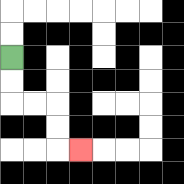{'start': '[0, 2]', 'end': '[3, 6]', 'path_directions': 'D,D,R,R,D,D,R', 'path_coordinates': '[[0, 2], [0, 3], [0, 4], [1, 4], [2, 4], [2, 5], [2, 6], [3, 6]]'}